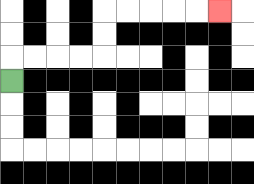{'start': '[0, 3]', 'end': '[9, 0]', 'path_directions': 'U,R,R,R,R,U,U,R,R,R,R,R', 'path_coordinates': '[[0, 3], [0, 2], [1, 2], [2, 2], [3, 2], [4, 2], [4, 1], [4, 0], [5, 0], [6, 0], [7, 0], [8, 0], [9, 0]]'}